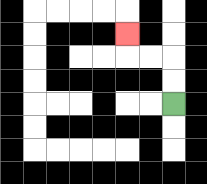{'start': '[7, 4]', 'end': '[5, 1]', 'path_directions': 'U,U,L,L,U', 'path_coordinates': '[[7, 4], [7, 3], [7, 2], [6, 2], [5, 2], [5, 1]]'}